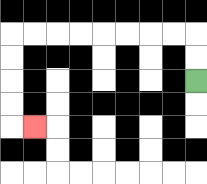{'start': '[8, 3]', 'end': '[1, 5]', 'path_directions': 'U,U,L,L,L,L,L,L,L,L,D,D,D,D,R', 'path_coordinates': '[[8, 3], [8, 2], [8, 1], [7, 1], [6, 1], [5, 1], [4, 1], [3, 1], [2, 1], [1, 1], [0, 1], [0, 2], [0, 3], [0, 4], [0, 5], [1, 5]]'}